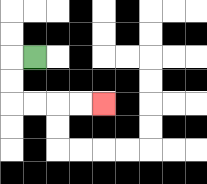{'start': '[1, 2]', 'end': '[4, 4]', 'path_directions': 'L,D,D,R,R,R,R', 'path_coordinates': '[[1, 2], [0, 2], [0, 3], [0, 4], [1, 4], [2, 4], [3, 4], [4, 4]]'}